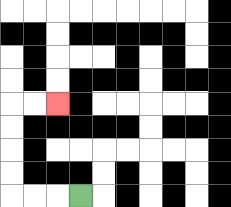{'start': '[3, 8]', 'end': '[2, 4]', 'path_directions': 'L,L,L,U,U,U,U,R,R', 'path_coordinates': '[[3, 8], [2, 8], [1, 8], [0, 8], [0, 7], [0, 6], [0, 5], [0, 4], [1, 4], [2, 4]]'}